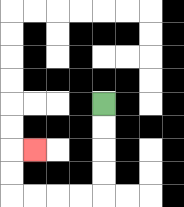{'start': '[4, 4]', 'end': '[1, 6]', 'path_directions': 'D,D,D,D,L,L,L,L,U,U,R', 'path_coordinates': '[[4, 4], [4, 5], [4, 6], [4, 7], [4, 8], [3, 8], [2, 8], [1, 8], [0, 8], [0, 7], [0, 6], [1, 6]]'}